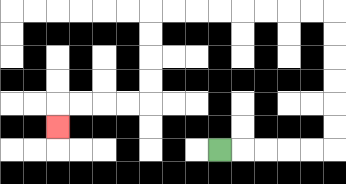{'start': '[9, 6]', 'end': '[2, 5]', 'path_directions': 'R,R,R,R,R,U,U,U,U,U,U,L,L,L,L,L,L,L,L,D,D,D,D,L,L,L,L,D', 'path_coordinates': '[[9, 6], [10, 6], [11, 6], [12, 6], [13, 6], [14, 6], [14, 5], [14, 4], [14, 3], [14, 2], [14, 1], [14, 0], [13, 0], [12, 0], [11, 0], [10, 0], [9, 0], [8, 0], [7, 0], [6, 0], [6, 1], [6, 2], [6, 3], [6, 4], [5, 4], [4, 4], [3, 4], [2, 4], [2, 5]]'}